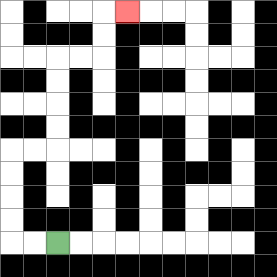{'start': '[2, 10]', 'end': '[5, 0]', 'path_directions': 'L,L,U,U,U,U,R,R,U,U,U,U,R,R,U,U,R', 'path_coordinates': '[[2, 10], [1, 10], [0, 10], [0, 9], [0, 8], [0, 7], [0, 6], [1, 6], [2, 6], [2, 5], [2, 4], [2, 3], [2, 2], [3, 2], [4, 2], [4, 1], [4, 0], [5, 0]]'}